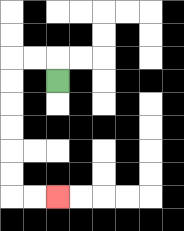{'start': '[2, 3]', 'end': '[2, 8]', 'path_directions': 'U,L,L,D,D,D,D,D,D,R,R', 'path_coordinates': '[[2, 3], [2, 2], [1, 2], [0, 2], [0, 3], [0, 4], [0, 5], [0, 6], [0, 7], [0, 8], [1, 8], [2, 8]]'}